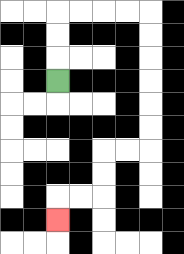{'start': '[2, 3]', 'end': '[2, 9]', 'path_directions': 'U,U,U,R,R,R,R,D,D,D,D,D,D,L,L,D,D,L,L,D', 'path_coordinates': '[[2, 3], [2, 2], [2, 1], [2, 0], [3, 0], [4, 0], [5, 0], [6, 0], [6, 1], [6, 2], [6, 3], [6, 4], [6, 5], [6, 6], [5, 6], [4, 6], [4, 7], [4, 8], [3, 8], [2, 8], [2, 9]]'}